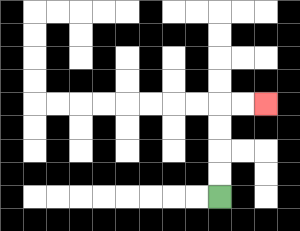{'start': '[9, 8]', 'end': '[11, 4]', 'path_directions': 'U,U,U,U,R,R', 'path_coordinates': '[[9, 8], [9, 7], [9, 6], [9, 5], [9, 4], [10, 4], [11, 4]]'}